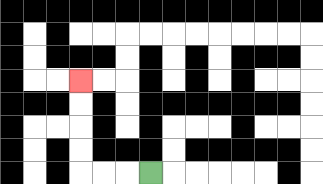{'start': '[6, 7]', 'end': '[3, 3]', 'path_directions': 'L,L,L,U,U,U,U', 'path_coordinates': '[[6, 7], [5, 7], [4, 7], [3, 7], [3, 6], [3, 5], [3, 4], [3, 3]]'}